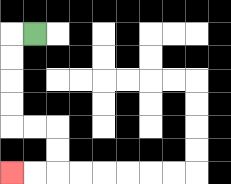{'start': '[1, 1]', 'end': '[0, 7]', 'path_directions': 'L,D,D,D,D,R,R,D,D,L,L', 'path_coordinates': '[[1, 1], [0, 1], [0, 2], [0, 3], [0, 4], [0, 5], [1, 5], [2, 5], [2, 6], [2, 7], [1, 7], [0, 7]]'}